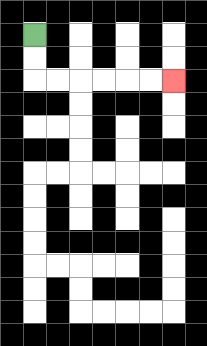{'start': '[1, 1]', 'end': '[7, 3]', 'path_directions': 'D,D,R,R,R,R,R,R', 'path_coordinates': '[[1, 1], [1, 2], [1, 3], [2, 3], [3, 3], [4, 3], [5, 3], [6, 3], [7, 3]]'}